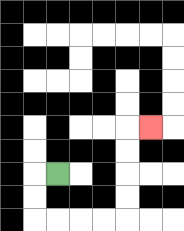{'start': '[2, 7]', 'end': '[6, 5]', 'path_directions': 'L,D,D,R,R,R,R,U,U,U,U,R', 'path_coordinates': '[[2, 7], [1, 7], [1, 8], [1, 9], [2, 9], [3, 9], [4, 9], [5, 9], [5, 8], [5, 7], [5, 6], [5, 5], [6, 5]]'}